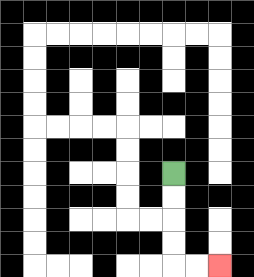{'start': '[7, 7]', 'end': '[9, 11]', 'path_directions': 'D,D,D,D,R,R', 'path_coordinates': '[[7, 7], [7, 8], [7, 9], [7, 10], [7, 11], [8, 11], [9, 11]]'}